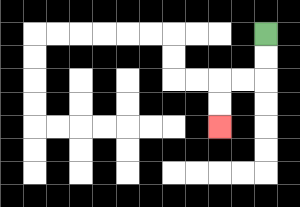{'start': '[11, 1]', 'end': '[9, 5]', 'path_directions': 'D,D,L,L,D,D', 'path_coordinates': '[[11, 1], [11, 2], [11, 3], [10, 3], [9, 3], [9, 4], [9, 5]]'}